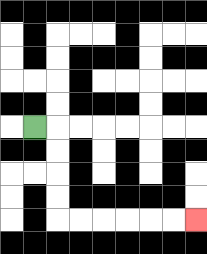{'start': '[1, 5]', 'end': '[8, 9]', 'path_directions': 'R,D,D,D,D,R,R,R,R,R,R', 'path_coordinates': '[[1, 5], [2, 5], [2, 6], [2, 7], [2, 8], [2, 9], [3, 9], [4, 9], [5, 9], [6, 9], [7, 9], [8, 9]]'}